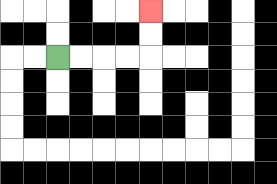{'start': '[2, 2]', 'end': '[6, 0]', 'path_directions': 'R,R,R,R,U,U', 'path_coordinates': '[[2, 2], [3, 2], [4, 2], [5, 2], [6, 2], [6, 1], [6, 0]]'}